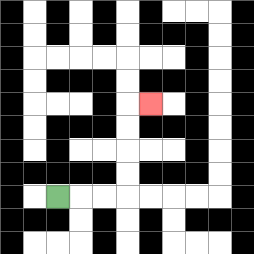{'start': '[2, 8]', 'end': '[6, 4]', 'path_directions': 'R,R,R,U,U,U,U,R', 'path_coordinates': '[[2, 8], [3, 8], [4, 8], [5, 8], [5, 7], [5, 6], [5, 5], [5, 4], [6, 4]]'}